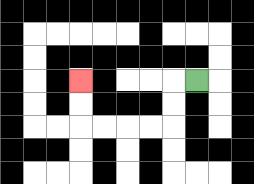{'start': '[8, 3]', 'end': '[3, 3]', 'path_directions': 'L,D,D,L,L,L,L,U,U', 'path_coordinates': '[[8, 3], [7, 3], [7, 4], [7, 5], [6, 5], [5, 5], [4, 5], [3, 5], [3, 4], [3, 3]]'}